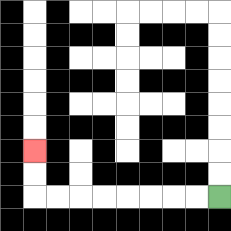{'start': '[9, 8]', 'end': '[1, 6]', 'path_directions': 'L,L,L,L,L,L,L,L,U,U', 'path_coordinates': '[[9, 8], [8, 8], [7, 8], [6, 8], [5, 8], [4, 8], [3, 8], [2, 8], [1, 8], [1, 7], [1, 6]]'}